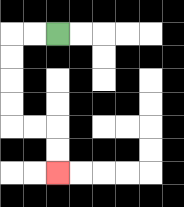{'start': '[2, 1]', 'end': '[2, 7]', 'path_directions': 'L,L,D,D,D,D,R,R,D,D', 'path_coordinates': '[[2, 1], [1, 1], [0, 1], [0, 2], [0, 3], [0, 4], [0, 5], [1, 5], [2, 5], [2, 6], [2, 7]]'}